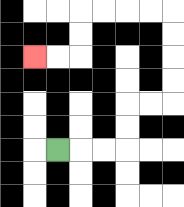{'start': '[2, 6]', 'end': '[1, 2]', 'path_directions': 'R,R,R,U,U,R,R,U,U,U,U,L,L,L,L,D,D,L,L', 'path_coordinates': '[[2, 6], [3, 6], [4, 6], [5, 6], [5, 5], [5, 4], [6, 4], [7, 4], [7, 3], [7, 2], [7, 1], [7, 0], [6, 0], [5, 0], [4, 0], [3, 0], [3, 1], [3, 2], [2, 2], [1, 2]]'}